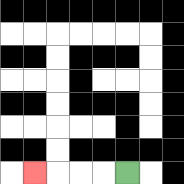{'start': '[5, 7]', 'end': '[1, 7]', 'path_directions': 'L,L,L,L', 'path_coordinates': '[[5, 7], [4, 7], [3, 7], [2, 7], [1, 7]]'}